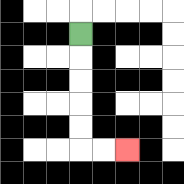{'start': '[3, 1]', 'end': '[5, 6]', 'path_directions': 'D,D,D,D,D,R,R', 'path_coordinates': '[[3, 1], [3, 2], [3, 3], [3, 4], [3, 5], [3, 6], [4, 6], [5, 6]]'}